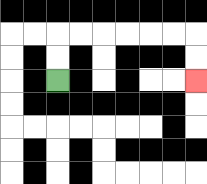{'start': '[2, 3]', 'end': '[8, 3]', 'path_directions': 'U,U,R,R,R,R,R,R,D,D', 'path_coordinates': '[[2, 3], [2, 2], [2, 1], [3, 1], [4, 1], [5, 1], [6, 1], [7, 1], [8, 1], [8, 2], [8, 3]]'}